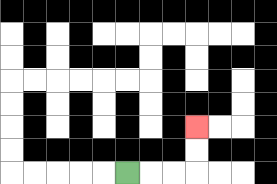{'start': '[5, 7]', 'end': '[8, 5]', 'path_directions': 'R,R,R,U,U', 'path_coordinates': '[[5, 7], [6, 7], [7, 7], [8, 7], [8, 6], [8, 5]]'}